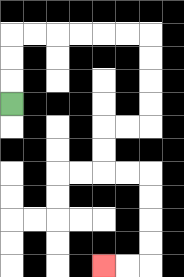{'start': '[0, 4]', 'end': '[4, 11]', 'path_directions': 'U,U,U,R,R,R,R,R,R,D,D,D,D,L,L,D,D,R,R,D,D,D,D,L,L', 'path_coordinates': '[[0, 4], [0, 3], [0, 2], [0, 1], [1, 1], [2, 1], [3, 1], [4, 1], [5, 1], [6, 1], [6, 2], [6, 3], [6, 4], [6, 5], [5, 5], [4, 5], [4, 6], [4, 7], [5, 7], [6, 7], [6, 8], [6, 9], [6, 10], [6, 11], [5, 11], [4, 11]]'}